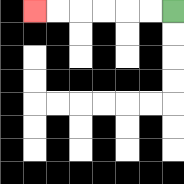{'start': '[7, 0]', 'end': '[1, 0]', 'path_directions': 'L,L,L,L,L,L', 'path_coordinates': '[[7, 0], [6, 0], [5, 0], [4, 0], [3, 0], [2, 0], [1, 0]]'}